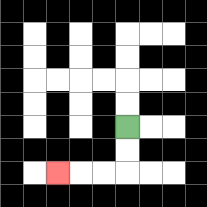{'start': '[5, 5]', 'end': '[2, 7]', 'path_directions': 'D,D,L,L,L', 'path_coordinates': '[[5, 5], [5, 6], [5, 7], [4, 7], [3, 7], [2, 7]]'}